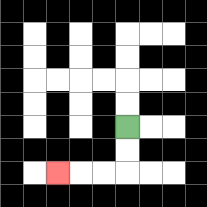{'start': '[5, 5]', 'end': '[2, 7]', 'path_directions': 'D,D,L,L,L', 'path_coordinates': '[[5, 5], [5, 6], [5, 7], [4, 7], [3, 7], [2, 7]]'}